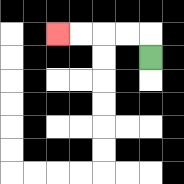{'start': '[6, 2]', 'end': '[2, 1]', 'path_directions': 'U,L,L,L,L', 'path_coordinates': '[[6, 2], [6, 1], [5, 1], [4, 1], [3, 1], [2, 1]]'}